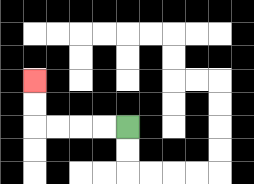{'start': '[5, 5]', 'end': '[1, 3]', 'path_directions': 'L,L,L,L,U,U', 'path_coordinates': '[[5, 5], [4, 5], [3, 5], [2, 5], [1, 5], [1, 4], [1, 3]]'}